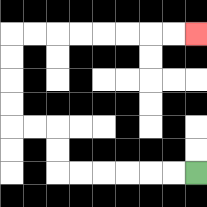{'start': '[8, 7]', 'end': '[8, 1]', 'path_directions': 'L,L,L,L,L,L,U,U,L,L,U,U,U,U,R,R,R,R,R,R,R,R', 'path_coordinates': '[[8, 7], [7, 7], [6, 7], [5, 7], [4, 7], [3, 7], [2, 7], [2, 6], [2, 5], [1, 5], [0, 5], [0, 4], [0, 3], [0, 2], [0, 1], [1, 1], [2, 1], [3, 1], [4, 1], [5, 1], [6, 1], [7, 1], [8, 1]]'}